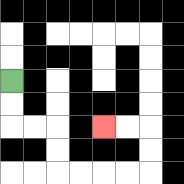{'start': '[0, 3]', 'end': '[4, 5]', 'path_directions': 'D,D,R,R,D,D,R,R,R,R,U,U,L,L', 'path_coordinates': '[[0, 3], [0, 4], [0, 5], [1, 5], [2, 5], [2, 6], [2, 7], [3, 7], [4, 7], [5, 7], [6, 7], [6, 6], [6, 5], [5, 5], [4, 5]]'}